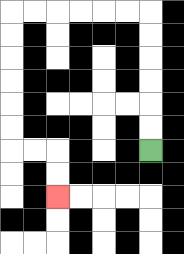{'start': '[6, 6]', 'end': '[2, 8]', 'path_directions': 'U,U,U,U,U,U,L,L,L,L,L,L,D,D,D,D,D,D,R,R,D,D', 'path_coordinates': '[[6, 6], [6, 5], [6, 4], [6, 3], [6, 2], [6, 1], [6, 0], [5, 0], [4, 0], [3, 0], [2, 0], [1, 0], [0, 0], [0, 1], [0, 2], [0, 3], [0, 4], [0, 5], [0, 6], [1, 6], [2, 6], [2, 7], [2, 8]]'}